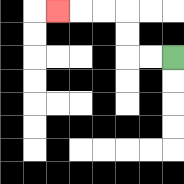{'start': '[7, 2]', 'end': '[2, 0]', 'path_directions': 'L,L,U,U,L,L,L', 'path_coordinates': '[[7, 2], [6, 2], [5, 2], [5, 1], [5, 0], [4, 0], [3, 0], [2, 0]]'}